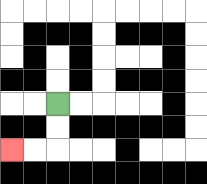{'start': '[2, 4]', 'end': '[0, 6]', 'path_directions': 'D,D,L,L', 'path_coordinates': '[[2, 4], [2, 5], [2, 6], [1, 6], [0, 6]]'}